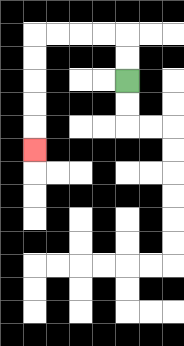{'start': '[5, 3]', 'end': '[1, 6]', 'path_directions': 'U,U,L,L,L,L,D,D,D,D,D', 'path_coordinates': '[[5, 3], [5, 2], [5, 1], [4, 1], [3, 1], [2, 1], [1, 1], [1, 2], [1, 3], [1, 4], [1, 5], [1, 6]]'}